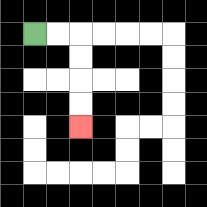{'start': '[1, 1]', 'end': '[3, 5]', 'path_directions': 'R,R,D,D,D,D', 'path_coordinates': '[[1, 1], [2, 1], [3, 1], [3, 2], [3, 3], [3, 4], [3, 5]]'}